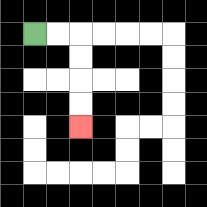{'start': '[1, 1]', 'end': '[3, 5]', 'path_directions': 'R,R,D,D,D,D', 'path_coordinates': '[[1, 1], [2, 1], [3, 1], [3, 2], [3, 3], [3, 4], [3, 5]]'}